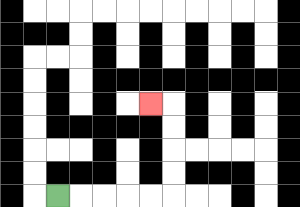{'start': '[2, 8]', 'end': '[6, 4]', 'path_directions': 'R,R,R,R,R,U,U,U,U,L', 'path_coordinates': '[[2, 8], [3, 8], [4, 8], [5, 8], [6, 8], [7, 8], [7, 7], [7, 6], [7, 5], [7, 4], [6, 4]]'}